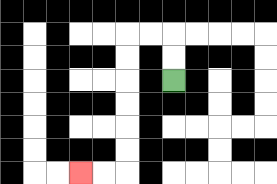{'start': '[7, 3]', 'end': '[3, 7]', 'path_directions': 'U,U,L,L,D,D,D,D,D,D,L,L', 'path_coordinates': '[[7, 3], [7, 2], [7, 1], [6, 1], [5, 1], [5, 2], [5, 3], [5, 4], [5, 5], [5, 6], [5, 7], [4, 7], [3, 7]]'}